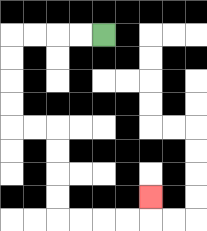{'start': '[4, 1]', 'end': '[6, 8]', 'path_directions': 'L,L,L,L,D,D,D,D,R,R,D,D,D,D,R,R,R,R,U', 'path_coordinates': '[[4, 1], [3, 1], [2, 1], [1, 1], [0, 1], [0, 2], [0, 3], [0, 4], [0, 5], [1, 5], [2, 5], [2, 6], [2, 7], [2, 8], [2, 9], [3, 9], [4, 9], [5, 9], [6, 9], [6, 8]]'}